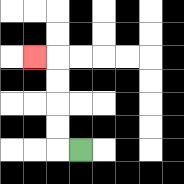{'start': '[3, 6]', 'end': '[1, 2]', 'path_directions': 'L,U,U,U,U,L', 'path_coordinates': '[[3, 6], [2, 6], [2, 5], [2, 4], [2, 3], [2, 2], [1, 2]]'}